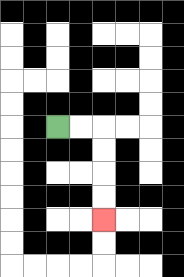{'start': '[2, 5]', 'end': '[4, 9]', 'path_directions': 'R,R,D,D,D,D', 'path_coordinates': '[[2, 5], [3, 5], [4, 5], [4, 6], [4, 7], [4, 8], [4, 9]]'}